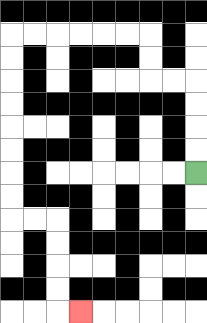{'start': '[8, 7]', 'end': '[3, 13]', 'path_directions': 'U,U,U,U,L,L,U,U,L,L,L,L,L,L,D,D,D,D,D,D,D,D,R,R,D,D,D,D,R', 'path_coordinates': '[[8, 7], [8, 6], [8, 5], [8, 4], [8, 3], [7, 3], [6, 3], [6, 2], [6, 1], [5, 1], [4, 1], [3, 1], [2, 1], [1, 1], [0, 1], [0, 2], [0, 3], [0, 4], [0, 5], [0, 6], [0, 7], [0, 8], [0, 9], [1, 9], [2, 9], [2, 10], [2, 11], [2, 12], [2, 13], [3, 13]]'}